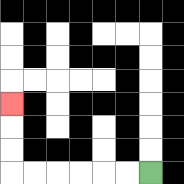{'start': '[6, 7]', 'end': '[0, 4]', 'path_directions': 'L,L,L,L,L,L,U,U,U', 'path_coordinates': '[[6, 7], [5, 7], [4, 7], [3, 7], [2, 7], [1, 7], [0, 7], [0, 6], [0, 5], [0, 4]]'}